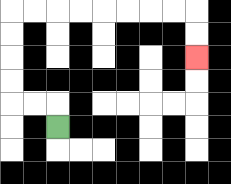{'start': '[2, 5]', 'end': '[8, 2]', 'path_directions': 'U,L,L,U,U,U,U,R,R,R,R,R,R,R,R,D,D', 'path_coordinates': '[[2, 5], [2, 4], [1, 4], [0, 4], [0, 3], [0, 2], [0, 1], [0, 0], [1, 0], [2, 0], [3, 0], [4, 0], [5, 0], [6, 0], [7, 0], [8, 0], [8, 1], [8, 2]]'}